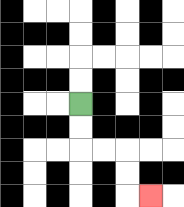{'start': '[3, 4]', 'end': '[6, 8]', 'path_directions': 'D,D,R,R,D,D,R', 'path_coordinates': '[[3, 4], [3, 5], [3, 6], [4, 6], [5, 6], [5, 7], [5, 8], [6, 8]]'}